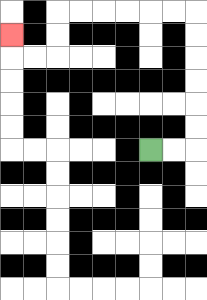{'start': '[6, 6]', 'end': '[0, 1]', 'path_directions': 'R,R,U,U,U,U,U,U,L,L,L,L,L,L,D,D,L,L,U', 'path_coordinates': '[[6, 6], [7, 6], [8, 6], [8, 5], [8, 4], [8, 3], [8, 2], [8, 1], [8, 0], [7, 0], [6, 0], [5, 0], [4, 0], [3, 0], [2, 0], [2, 1], [2, 2], [1, 2], [0, 2], [0, 1]]'}